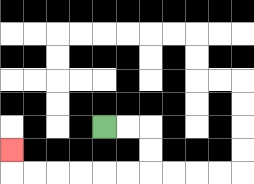{'start': '[4, 5]', 'end': '[0, 6]', 'path_directions': 'R,R,D,D,L,L,L,L,L,L,U', 'path_coordinates': '[[4, 5], [5, 5], [6, 5], [6, 6], [6, 7], [5, 7], [4, 7], [3, 7], [2, 7], [1, 7], [0, 7], [0, 6]]'}